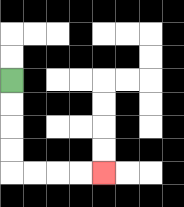{'start': '[0, 3]', 'end': '[4, 7]', 'path_directions': 'D,D,D,D,R,R,R,R', 'path_coordinates': '[[0, 3], [0, 4], [0, 5], [0, 6], [0, 7], [1, 7], [2, 7], [3, 7], [4, 7]]'}